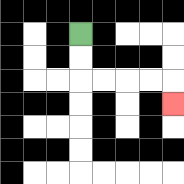{'start': '[3, 1]', 'end': '[7, 4]', 'path_directions': 'D,D,R,R,R,R,D', 'path_coordinates': '[[3, 1], [3, 2], [3, 3], [4, 3], [5, 3], [6, 3], [7, 3], [7, 4]]'}